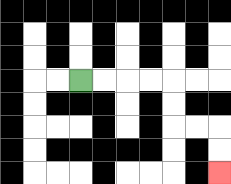{'start': '[3, 3]', 'end': '[9, 7]', 'path_directions': 'R,R,R,R,D,D,R,R,D,D', 'path_coordinates': '[[3, 3], [4, 3], [5, 3], [6, 3], [7, 3], [7, 4], [7, 5], [8, 5], [9, 5], [9, 6], [9, 7]]'}